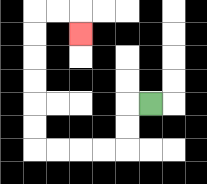{'start': '[6, 4]', 'end': '[3, 1]', 'path_directions': 'L,D,D,L,L,L,L,U,U,U,U,U,U,R,R,D', 'path_coordinates': '[[6, 4], [5, 4], [5, 5], [5, 6], [4, 6], [3, 6], [2, 6], [1, 6], [1, 5], [1, 4], [1, 3], [1, 2], [1, 1], [1, 0], [2, 0], [3, 0], [3, 1]]'}